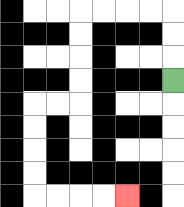{'start': '[7, 3]', 'end': '[5, 8]', 'path_directions': 'U,U,U,L,L,L,L,D,D,D,D,L,L,D,D,D,D,R,R,R,R', 'path_coordinates': '[[7, 3], [7, 2], [7, 1], [7, 0], [6, 0], [5, 0], [4, 0], [3, 0], [3, 1], [3, 2], [3, 3], [3, 4], [2, 4], [1, 4], [1, 5], [1, 6], [1, 7], [1, 8], [2, 8], [3, 8], [4, 8], [5, 8]]'}